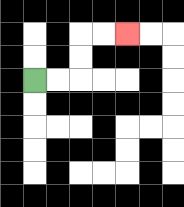{'start': '[1, 3]', 'end': '[5, 1]', 'path_directions': 'R,R,U,U,R,R', 'path_coordinates': '[[1, 3], [2, 3], [3, 3], [3, 2], [3, 1], [4, 1], [5, 1]]'}